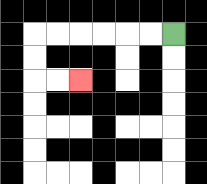{'start': '[7, 1]', 'end': '[3, 3]', 'path_directions': 'L,L,L,L,L,L,D,D,R,R', 'path_coordinates': '[[7, 1], [6, 1], [5, 1], [4, 1], [3, 1], [2, 1], [1, 1], [1, 2], [1, 3], [2, 3], [3, 3]]'}